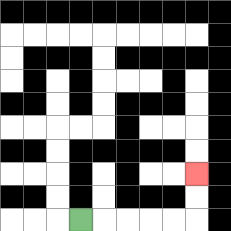{'start': '[3, 9]', 'end': '[8, 7]', 'path_directions': 'R,R,R,R,R,U,U', 'path_coordinates': '[[3, 9], [4, 9], [5, 9], [6, 9], [7, 9], [8, 9], [8, 8], [8, 7]]'}